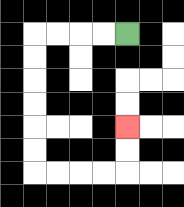{'start': '[5, 1]', 'end': '[5, 5]', 'path_directions': 'L,L,L,L,D,D,D,D,D,D,R,R,R,R,U,U', 'path_coordinates': '[[5, 1], [4, 1], [3, 1], [2, 1], [1, 1], [1, 2], [1, 3], [1, 4], [1, 5], [1, 6], [1, 7], [2, 7], [3, 7], [4, 7], [5, 7], [5, 6], [5, 5]]'}